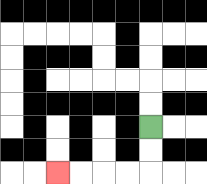{'start': '[6, 5]', 'end': '[2, 7]', 'path_directions': 'D,D,L,L,L,L', 'path_coordinates': '[[6, 5], [6, 6], [6, 7], [5, 7], [4, 7], [3, 7], [2, 7]]'}